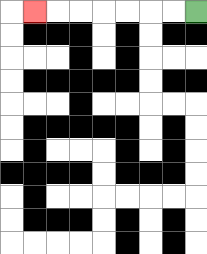{'start': '[8, 0]', 'end': '[1, 0]', 'path_directions': 'L,L,L,L,L,L,L', 'path_coordinates': '[[8, 0], [7, 0], [6, 0], [5, 0], [4, 0], [3, 0], [2, 0], [1, 0]]'}